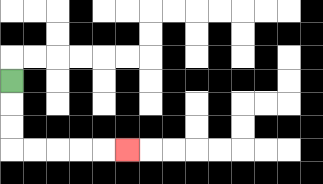{'start': '[0, 3]', 'end': '[5, 6]', 'path_directions': 'D,D,D,R,R,R,R,R', 'path_coordinates': '[[0, 3], [0, 4], [0, 5], [0, 6], [1, 6], [2, 6], [3, 6], [4, 6], [5, 6]]'}